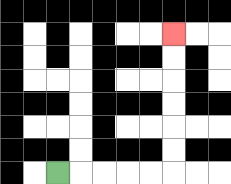{'start': '[2, 7]', 'end': '[7, 1]', 'path_directions': 'R,R,R,R,R,U,U,U,U,U,U', 'path_coordinates': '[[2, 7], [3, 7], [4, 7], [5, 7], [6, 7], [7, 7], [7, 6], [7, 5], [7, 4], [7, 3], [7, 2], [7, 1]]'}